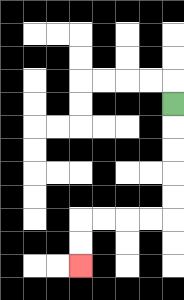{'start': '[7, 4]', 'end': '[3, 11]', 'path_directions': 'D,D,D,D,D,L,L,L,L,D,D', 'path_coordinates': '[[7, 4], [7, 5], [7, 6], [7, 7], [7, 8], [7, 9], [6, 9], [5, 9], [4, 9], [3, 9], [3, 10], [3, 11]]'}